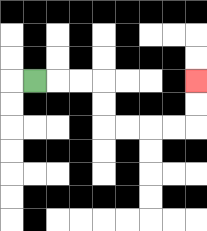{'start': '[1, 3]', 'end': '[8, 3]', 'path_directions': 'R,R,R,D,D,R,R,R,R,U,U', 'path_coordinates': '[[1, 3], [2, 3], [3, 3], [4, 3], [4, 4], [4, 5], [5, 5], [6, 5], [7, 5], [8, 5], [8, 4], [8, 3]]'}